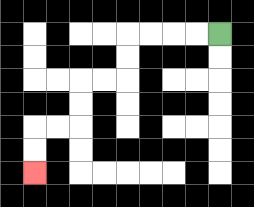{'start': '[9, 1]', 'end': '[1, 7]', 'path_directions': 'L,L,L,L,D,D,L,L,D,D,L,L,D,D', 'path_coordinates': '[[9, 1], [8, 1], [7, 1], [6, 1], [5, 1], [5, 2], [5, 3], [4, 3], [3, 3], [3, 4], [3, 5], [2, 5], [1, 5], [1, 6], [1, 7]]'}